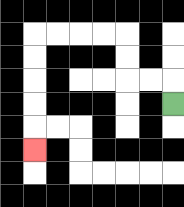{'start': '[7, 4]', 'end': '[1, 6]', 'path_directions': 'U,L,L,U,U,L,L,L,L,D,D,D,D,D', 'path_coordinates': '[[7, 4], [7, 3], [6, 3], [5, 3], [5, 2], [5, 1], [4, 1], [3, 1], [2, 1], [1, 1], [1, 2], [1, 3], [1, 4], [1, 5], [1, 6]]'}